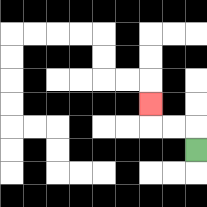{'start': '[8, 6]', 'end': '[6, 4]', 'path_directions': 'U,L,L,U', 'path_coordinates': '[[8, 6], [8, 5], [7, 5], [6, 5], [6, 4]]'}